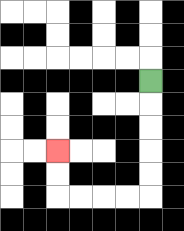{'start': '[6, 3]', 'end': '[2, 6]', 'path_directions': 'D,D,D,D,D,L,L,L,L,U,U', 'path_coordinates': '[[6, 3], [6, 4], [6, 5], [6, 6], [6, 7], [6, 8], [5, 8], [4, 8], [3, 8], [2, 8], [2, 7], [2, 6]]'}